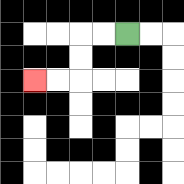{'start': '[5, 1]', 'end': '[1, 3]', 'path_directions': 'L,L,D,D,L,L', 'path_coordinates': '[[5, 1], [4, 1], [3, 1], [3, 2], [3, 3], [2, 3], [1, 3]]'}